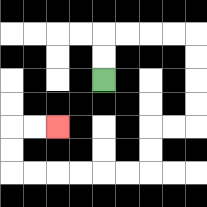{'start': '[4, 3]', 'end': '[2, 5]', 'path_directions': 'U,U,R,R,R,R,D,D,D,D,L,L,D,D,L,L,L,L,L,L,U,U,R,R', 'path_coordinates': '[[4, 3], [4, 2], [4, 1], [5, 1], [6, 1], [7, 1], [8, 1], [8, 2], [8, 3], [8, 4], [8, 5], [7, 5], [6, 5], [6, 6], [6, 7], [5, 7], [4, 7], [3, 7], [2, 7], [1, 7], [0, 7], [0, 6], [0, 5], [1, 5], [2, 5]]'}